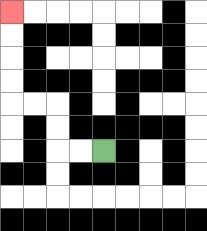{'start': '[4, 6]', 'end': '[0, 0]', 'path_directions': 'L,L,U,U,L,L,U,U,U,U', 'path_coordinates': '[[4, 6], [3, 6], [2, 6], [2, 5], [2, 4], [1, 4], [0, 4], [0, 3], [0, 2], [0, 1], [0, 0]]'}